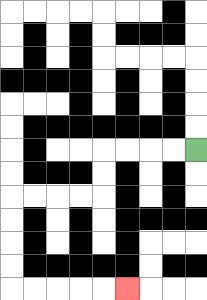{'start': '[8, 6]', 'end': '[5, 12]', 'path_directions': 'L,L,L,L,D,D,L,L,L,L,D,D,D,D,R,R,R,R,R', 'path_coordinates': '[[8, 6], [7, 6], [6, 6], [5, 6], [4, 6], [4, 7], [4, 8], [3, 8], [2, 8], [1, 8], [0, 8], [0, 9], [0, 10], [0, 11], [0, 12], [1, 12], [2, 12], [3, 12], [4, 12], [5, 12]]'}